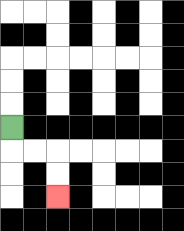{'start': '[0, 5]', 'end': '[2, 8]', 'path_directions': 'D,R,R,D,D', 'path_coordinates': '[[0, 5], [0, 6], [1, 6], [2, 6], [2, 7], [2, 8]]'}